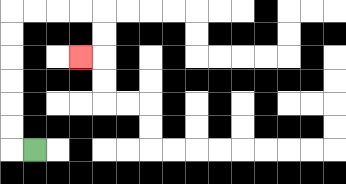{'start': '[1, 6]', 'end': '[3, 2]', 'path_directions': 'L,U,U,U,U,U,U,R,R,R,R,D,D,L', 'path_coordinates': '[[1, 6], [0, 6], [0, 5], [0, 4], [0, 3], [0, 2], [0, 1], [0, 0], [1, 0], [2, 0], [3, 0], [4, 0], [4, 1], [4, 2], [3, 2]]'}